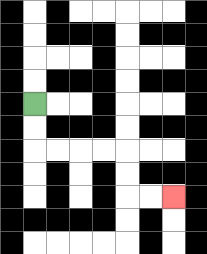{'start': '[1, 4]', 'end': '[7, 8]', 'path_directions': 'D,D,R,R,R,R,D,D,R,R', 'path_coordinates': '[[1, 4], [1, 5], [1, 6], [2, 6], [3, 6], [4, 6], [5, 6], [5, 7], [5, 8], [6, 8], [7, 8]]'}